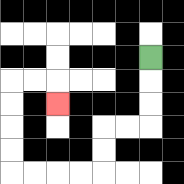{'start': '[6, 2]', 'end': '[2, 4]', 'path_directions': 'D,D,D,L,L,D,D,L,L,L,L,U,U,U,U,R,R,D', 'path_coordinates': '[[6, 2], [6, 3], [6, 4], [6, 5], [5, 5], [4, 5], [4, 6], [4, 7], [3, 7], [2, 7], [1, 7], [0, 7], [0, 6], [0, 5], [0, 4], [0, 3], [1, 3], [2, 3], [2, 4]]'}